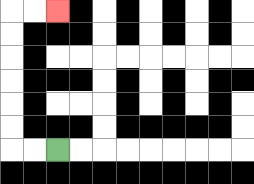{'start': '[2, 6]', 'end': '[2, 0]', 'path_directions': 'L,L,U,U,U,U,U,U,R,R', 'path_coordinates': '[[2, 6], [1, 6], [0, 6], [0, 5], [0, 4], [0, 3], [0, 2], [0, 1], [0, 0], [1, 0], [2, 0]]'}